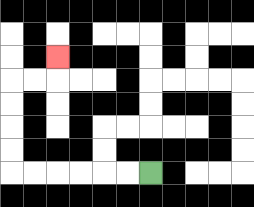{'start': '[6, 7]', 'end': '[2, 2]', 'path_directions': 'L,L,L,L,L,L,U,U,U,U,R,R,U', 'path_coordinates': '[[6, 7], [5, 7], [4, 7], [3, 7], [2, 7], [1, 7], [0, 7], [0, 6], [0, 5], [0, 4], [0, 3], [1, 3], [2, 3], [2, 2]]'}